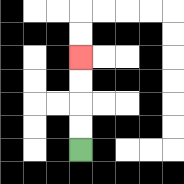{'start': '[3, 6]', 'end': '[3, 2]', 'path_directions': 'U,U,U,U', 'path_coordinates': '[[3, 6], [3, 5], [3, 4], [3, 3], [3, 2]]'}